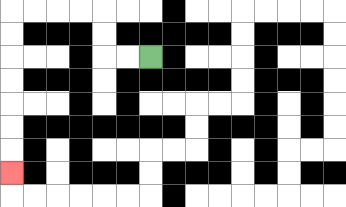{'start': '[6, 2]', 'end': '[0, 7]', 'path_directions': 'L,L,U,U,L,L,L,L,D,D,D,D,D,D,D', 'path_coordinates': '[[6, 2], [5, 2], [4, 2], [4, 1], [4, 0], [3, 0], [2, 0], [1, 0], [0, 0], [0, 1], [0, 2], [0, 3], [0, 4], [0, 5], [0, 6], [0, 7]]'}